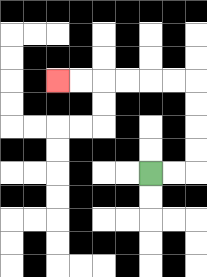{'start': '[6, 7]', 'end': '[2, 3]', 'path_directions': 'R,R,U,U,U,U,L,L,L,L,L,L', 'path_coordinates': '[[6, 7], [7, 7], [8, 7], [8, 6], [8, 5], [8, 4], [8, 3], [7, 3], [6, 3], [5, 3], [4, 3], [3, 3], [2, 3]]'}